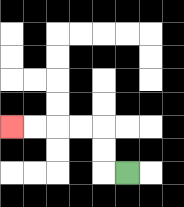{'start': '[5, 7]', 'end': '[0, 5]', 'path_directions': 'L,U,U,L,L,L,L', 'path_coordinates': '[[5, 7], [4, 7], [4, 6], [4, 5], [3, 5], [2, 5], [1, 5], [0, 5]]'}